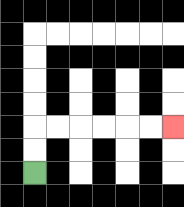{'start': '[1, 7]', 'end': '[7, 5]', 'path_directions': 'U,U,R,R,R,R,R,R', 'path_coordinates': '[[1, 7], [1, 6], [1, 5], [2, 5], [3, 5], [4, 5], [5, 5], [6, 5], [7, 5]]'}